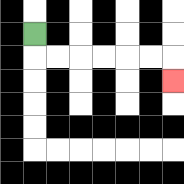{'start': '[1, 1]', 'end': '[7, 3]', 'path_directions': 'D,R,R,R,R,R,R,D', 'path_coordinates': '[[1, 1], [1, 2], [2, 2], [3, 2], [4, 2], [5, 2], [6, 2], [7, 2], [7, 3]]'}